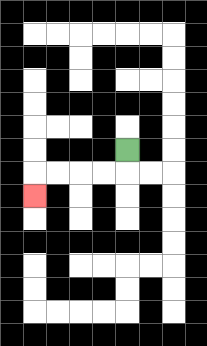{'start': '[5, 6]', 'end': '[1, 8]', 'path_directions': 'D,L,L,L,L,D', 'path_coordinates': '[[5, 6], [5, 7], [4, 7], [3, 7], [2, 7], [1, 7], [1, 8]]'}